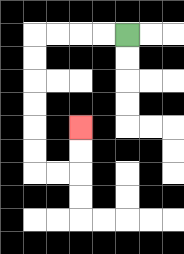{'start': '[5, 1]', 'end': '[3, 5]', 'path_directions': 'L,L,L,L,D,D,D,D,D,D,R,R,U,U', 'path_coordinates': '[[5, 1], [4, 1], [3, 1], [2, 1], [1, 1], [1, 2], [1, 3], [1, 4], [1, 5], [1, 6], [1, 7], [2, 7], [3, 7], [3, 6], [3, 5]]'}